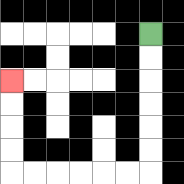{'start': '[6, 1]', 'end': '[0, 3]', 'path_directions': 'D,D,D,D,D,D,L,L,L,L,L,L,U,U,U,U', 'path_coordinates': '[[6, 1], [6, 2], [6, 3], [6, 4], [6, 5], [6, 6], [6, 7], [5, 7], [4, 7], [3, 7], [2, 7], [1, 7], [0, 7], [0, 6], [0, 5], [0, 4], [0, 3]]'}